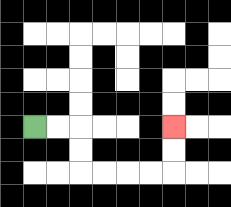{'start': '[1, 5]', 'end': '[7, 5]', 'path_directions': 'R,R,D,D,R,R,R,R,U,U', 'path_coordinates': '[[1, 5], [2, 5], [3, 5], [3, 6], [3, 7], [4, 7], [5, 7], [6, 7], [7, 7], [7, 6], [7, 5]]'}